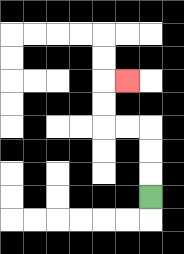{'start': '[6, 8]', 'end': '[5, 3]', 'path_directions': 'U,U,U,L,L,U,U,R', 'path_coordinates': '[[6, 8], [6, 7], [6, 6], [6, 5], [5, 5], [4, 5], [4, 4], [4, 3], [5, 3]]'}